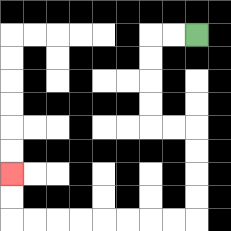{'start': '[8, 1]', 'end': '[0, 7]', 'path_directions': 'L,L,D,D,D,D,R,R,D,D,D,D,L,L,L,L,L,L,L,L,U,U', 'path_coordinates': '[[8, 1], [7, 1], [6, 1], [6, 2], [6, 3], [6, 4], [6, 5], [7, 5], [8, 5], [8, 6], [8, 7], [8, 8], [8, 9], [7, 9], [6, 9], [5, 9], [4, 9], [3, 9], [2, 9], [1, 9], [0, 9], [0, 8], [0, 7]]'}